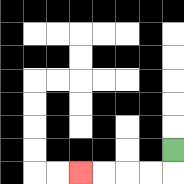{'start': '[7, 6]', 'end': '[3, 7]', 'path_directions': 'D,L,L,L,L', 'path_coordinates': '[[7, 6], [7, 7], [6, 7], [5, 7], [4, 7], [3, 7]]'}